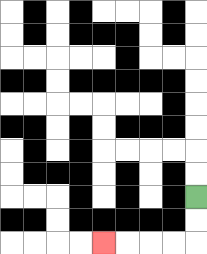{'start': '[8, 8]', 'end': '[4, 10]', 'path_directions': 'D,D,L,L,L,L', 'path_coordinates': '[[8, 8], [8, 9], [8, 10], [7, 10], [6, 10], [5, 10], [4, 10]]'}